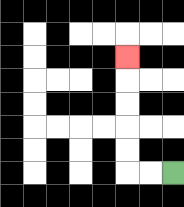{'start': '[7, 7]', 'end': '[5, 2]', 'path_directions': 'L,L,U,U,U,U,U', 'path_coordinates': '[[7, 7], [6, 7], [5, 7], [5, 6], [5, 5], [5, 4], [5, 3], [5, 2]]'}